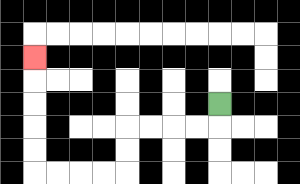{'start': '[9, 4]', 'end': '[1, 2]', 'path_directions': 'D,L,L,L,L,D,D,L,L,L,L,U,U,U,U,U', 'path_coordinates': '[[9, 4], [9, 5], [8, 5], [7, 5], [6, 5], [5, 5], [5, 6], [5, 7], [4, 7], [3, 7], [2, 7], [1, 7], [1, 6], [1, 5], [1, 4], [1, 3], [1, 2]]'}